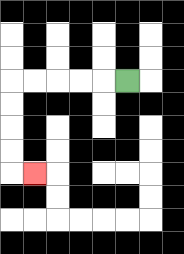{'start': '[5, 3]', 'end': '[1, 7]', 'path_directions': 'L,L,L,L,L,D,D,D,D,R', 'path_coordinates': '[[5, 3], [4, 3], [3, 3], [2, 3], [1, 3], [0, 3], [0, 4], [0, 5], [0, 6], [0, 7], [1, 7]]'}